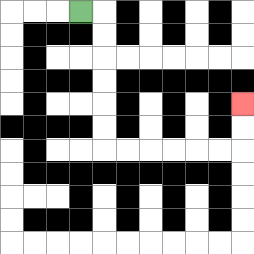{'start': '[3, 0]', 'end': '[10, 4]', 'path_directions': 'R,D,D,D,D,D,D,R,R,R,R,R,R,U,U', 'path_coordinates': '[[3, 0], [4, 0], [4, 1], [4, 2], [4, 3], [4, 4], [4, 5], [4, 6], [5, 6], [6, 6], [7, 6], [8, 6], [9, 6], [10, 6], [10, 5], [10, 4]]'}